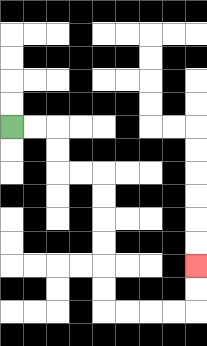{'start': '[0, 5]', 'end': '[8, 11]', 'path_directions': 'R,R,D,D,R,R,D,D,D,D,D,D,R,R,R,R,U,U', 'path_coordinates': '[[0, 5], [1, 5], [2, 5], [2, 6], [2, 7], [3, 7], [4, 7], [4, 8], [4, 9], [4, 10], [4, 11], [4, 12], [4, 13], [5, 13], [6, 13], [7, 13], [8, 13], [8, 12], [8, 11]]'}